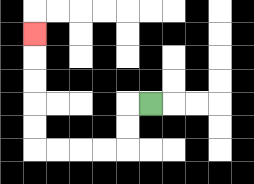{'start': '[6, 4]', 'end': '[1, 1]', 'path_directions': 'L,D,D,L,L,L,L,U,U,U,U,U', 'path_coordinates': '[[6, 4], [5, 4], [5, 5], [5, 6], [4, 6], [3, 6], [2, 6], [1, 6], [1, 5], [1, 4], [1, 3], [1, 2], [1, 1]]'}